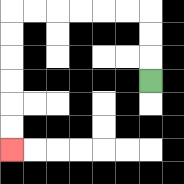{'start': '[6, 3]', 'end': '[0, 6]', 'path_directions': 'U,U,U,L,L,L,L,L,L,D,D,D,D,D,D', 'path_coordinates': '[[6, 3], [6, 2], [6, 1], [6, 0], [5, 0], [4, 0], [3, 0], [2, 0], [1, 0], [0, 0], [0, 1], [0, 2], [0, 3], [0, 4], [0, 5], [0, 6]]'}